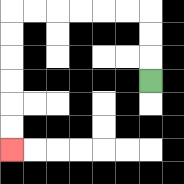{'start': '[6, 3]', 'end': '[0, 6]', 'path_directions': 'U,U,U,L,L,L,L,L,L,D,D,D,D,D,D', 'path_coordinates': '[[6, 3], [6, 2], [6, 1], [6, 0], [5, 0], [4, 0], [3, 0], [2, 0], [1, 0], [0, 0], [0, 1], [0, 2], [0, 3], [0, 4], [0, 5], [0, 6]]'}